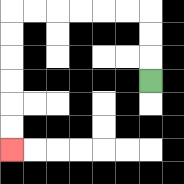{'start': '[6, 3]', 'end': '[0, 6]', 'path_directions': 'U,U,U,L,L,L,L,L,L,D,D,D,D,D,D', 'path_coordinates': '[[6, 3], [6, 2], [6, 1], [6, 0], [5, 0], [4, 0], [3, 0], [2, 0], [1, 0], [0, 0], [0, 1], [0, 2], [0, 3], [0, 4], [0, 5], [0, 6]]'}